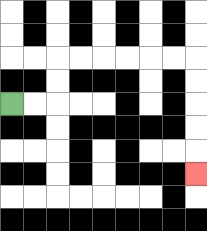{'start': '[0, 4]', 'end': '[8, 7]', 'path_directions': 'R,R,U,U,R,R,R,R,R,R,D,D,D,D,D', 'path_coordinates': '[[0, 4], [1, 4], [2, 4], [2, 3], [2, 2], [3, 2], [4, 2], [5, 2], [6, 2], [7, 2], [8, 2], [8, 3], [8, 4], [8, 5], [8, 6], [8, 7]]'}